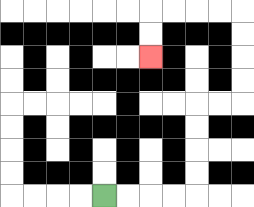{'start': '[4, 8]', 'end': '[6, 2]', 'path_directions': 'R,R,R,R,U,U,U,U,R,R,U,U,U,U,L,L,L,L,D,D', 'path_coordinates': '[[4, 8], [5, 8], [6, 8], [7, 8], [8, 8], [8, 7], [8, 6], [8, 5], [8, 4], [9, 4], [10, 4], [10, 3], [10, 2], [10, 1], [10, 0], [9, 0], [8, 0], [7, 0], [6, 0], [6, 1], [6, 2]]'}